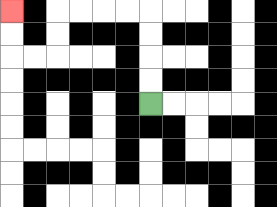{'start': '[6, 4]', 'end': '[0, 0]', 'path_directions': 'U,U,U,U,L,L,L,L,D,D,L,L,U,U', 'path_coordinates': '[[6, 4], [6, 3], [6, 2], [6, 1], [6, 0], [5, 0], [4, 0], [3, 0], [2, 0], [2, 1], [2, 2], [1, 2], [0, 2], [0, 1], [0, 0]]'}